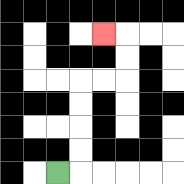{'start': '[2, 7]', 'end': '[4, 1]', 'path_directions': 'R,U,U,U,U,R,R,U,U,L', 'path_coordinates': '[[2, 7], [3, 7], [3, 6], [3, 5], [3, 4], [3, 3], [4, 3], [5, 3], [5, 2], [5, 1], [4, 1]]'}